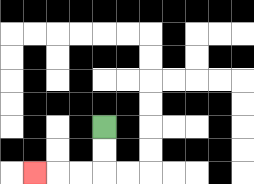{'start': '[4, 5]', 'end': '[1, 7]', 'path_directions': 'D,D,L,L,L', 'path_coordinates': '[[4, 5], [4, 6], [4, 7], [3, 7], [2, 7], [1, 7]]'}